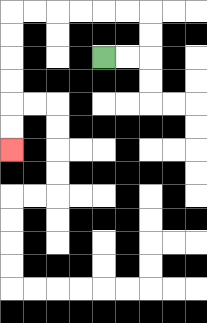{'start': '[4, 2]', 'end': '[0, 6]', 'path_directions': 'R,R,U,U,L,L,L,L,L,L,D,D,D,D,D,D', 'path_coordinates': '[[4, 2], [5, 2], [6, 2], [6, 1], [6, 0], [5, 0], [4, 0], [3, 0], [2, 0], [1, 0], [0, 0], [0, 1], [0, 2], [0, 3], [0, 4], [0, 5], [0, 6]]'}